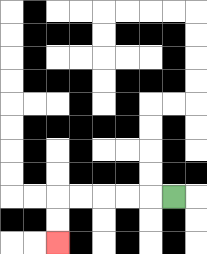{'start': '[7, 8]', 'end': '[2, 10]', 'path_directions': 'L,L,L,L,L,D,D', 'path_coordinates': '[[7, 8], [6, 8], [5, 8], [4, 8], [3, 8], [2, 8], [2, 9], [2, 10]]'}